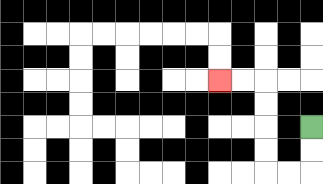{'start': '[13, 5]', 'end': '[9, 3]', 'path_directions': 'D,D,L,L,U,U,U,U,L,L', 'path_coordinates': '[[13, 5], [13, 6], [13, 7], [12, 7], [11, 7], [11, 6], [11, 5], [11, 4], [11, 3], [10, 3], [9, 3]]'}